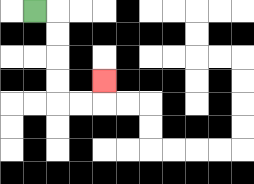{'start': '[1, 0]', 'end': '[4, 3]', 'path_directions': 'R,D,D,D,D,R,R,U', 'path_coordinates': '[[1, 0], [2, 0], [2, 1], [2, 2], [2, 3], [2, 4], [3, 4], [4, 4], [4, 3]]'}